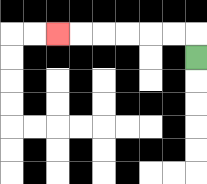{'start': '[8, 2]', 'end': '[2, 1]', 'path_directions': 'U,L,L,L,L,L,L', 'path_coordinates': '[[8, 2], [8, 1], [7, 1], [6, 1], [5, 1], [4, 1], [3, 1], [2, 1]]'}